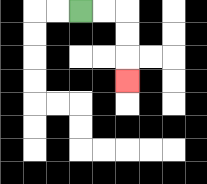{'start': '[3, 0]', 'end': '[5, 3]', 'path_directions': 'R,R,D,D,D', 'path_coordinates': '[[3, 0], [4, 0], [5, 0], [5, 1], [5, 2], [5, 3]]'}